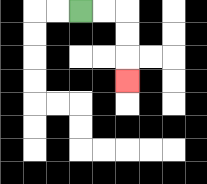{'start': '[3, 0]', 'end': '[5, 3]', 'path_directions': 'R,R,D,D,D', 'path_coordinates': '[[3, 0], [4, 0], [5, 0], [5, 1], [5, 2], [5, 3]]'}